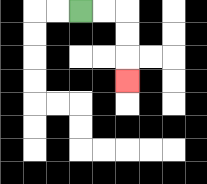{'start': '[3, 0]', 'end': '[5, 3]', 'path_directions': 'R,R,D,D,D', 'path_coordinates': '[[3, 0], [4, 0], [5, 0], [5, 1], [5, 2], [5, 3]]'}